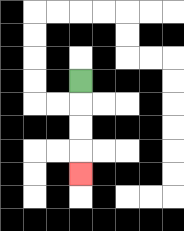{'start': '[3, 3]', 'end': '[3, 7]', 'path_directions': 'D,D,D,D', 'path_coordinates': '[[3, 3], [3, 4], [3, 5], [3, 6], [3, 7]]'}